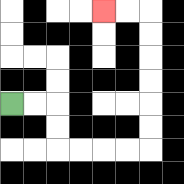{'start': '[0, 4]', 'end': '[4, 0]', 'path_directions': 'R,R,D,D,R,R,R,R,U,U,U,U,U,U,L,L', 'path_coordinates': '[[0, 4], [1, 4], [2, 4], [2, 5], [2, 6], [3, 6], [4, 6], [5, 6], [6, 6], [6, 5], [6, 4], [6, 3], [6, 2], [6, 1], [6, 0], [5, 0], [4, 0]]'}